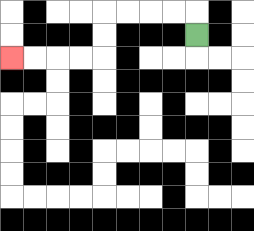{'start': '[8, 1]', 'end': '[0, 2]', 'path_directions': 'U,L,L,L,L,D,D,L,L,L,L', 'path_coordinates': '[[8, 1], [8, 0], [7, 0], [6, 0], [5, 0], [4, 0], [4, 1], [4, 2], [3, 2], [2, 2], [1, 2], [0, 2]]'}